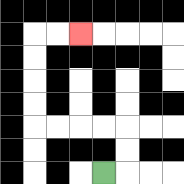{'start': '[4, 7]', 'end': '[3, 1]', 'path_directions': 'R,U,U,L,L,L,L,U,U,U,U,R,R', 'path_coordinates': '[[4, 7], [5, 7], [5, 6], [5, 5], [4, 5], [3, 5], [2, 5], [1, 5], [1, 4], [1, 3], [1, 2], [1, 1], [2, 1], [3, 1]]'}